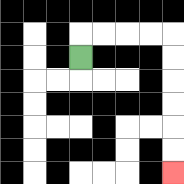{'start': '[3, 2]', 'end': '[7, 7]', 'path_directions': 'U,R,R,R,R,D,D,D,D,D,D', 'path_coordinates': '[[3, 2], [3, 1], [4, 1], [5, 1], [6, 1], [7, 1], [7, 2], [7, 3], [7, 4], [7, 5], [7, 6], [7, 7]]'}